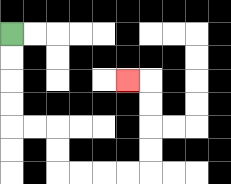{'start': '[0, 1]', 'end': '[5, 3]', 'path_directions': 'D,D,D,D,R,R,D,D,R,R,R,R,U,U,U,U,L', 'path_coordinates': '[[0, 1], [0, 2], [0, 3], [0, 4], [0, 5], [1, 5], [2, 5], [2, 6], [2, 7], [3, 7], [4, 7], [5, 7], [6, 7], [6, 6], [6, 5], [6, 4], [6, 3], [5, 3]]'}